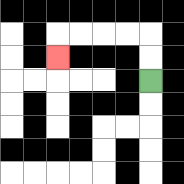{'start': '[6, 3]', 'end': '[2, 2]', 'path_directions': 'U,U,L,L,L,L,D', 'path_coordinates': '[[6, 3], [6, 2], [6, 1], [5, 1], [4, 1], [3, 1], [2, 1], [2, 2]]'}